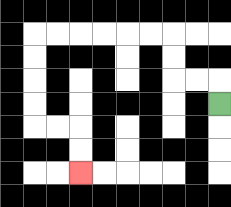{'start': '[9, 4]', 'end': '[3, 7]', 'path_directions': 'U,L,L,U,U,L,L,L,L,L,L,D,D,D,D,R,R,D,D', 'path_coordinates': '[[9, 4], [9, 3], [8, 3], [7, 3], [7, 2], [7, 1], [6, 1], [5, 1], [4, 1], [3, 1], [2, 1], [1, 1], [1, 2], [1, 3], [1, 4], [1, 5], [2, 5], [3, 5], [3, 6], [3, 7]]'}